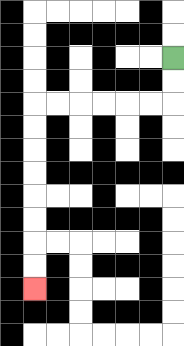{'start': '[7, 2]', 'end': '[1, 12]', 'path_directions': 'D,D,L,L,L,L,L,L,D,D,D,D,D,D,D,D', 'path_coordinates': '[[7, 2], [7, 3], [7, 4], [6, 4], [5, 4], [4, 4], [3, 4], [2, 4], [1, 4], [1, 5], [1, 6], [1, 7], [1, 8], [1, 9], [1, 10], [1, 11], [1, 12]]'}